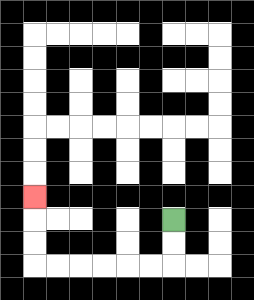{'start': '[7, 9]', 'end': '[1, 8]', 'path_directions': 'D,D,L,L,L,L,L,L,U,U,U', 'path_coordinates': '[[7, 9], [7, 10], [7, 11], [6, 11], [5, 11], [4, 11], [3, 11], [2, 11], [1, 11], [1, 10], [1, 9], [1, 8]]'}